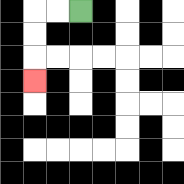{'start': '[3, 0]', 'end': '[1, 3]', 'path_directions': 'L,L,D,D,D', 'path_coordinates': '[[3, 0], [2, 0], [1, 0], [1, 1], [1, 2], [1, 3]]'}